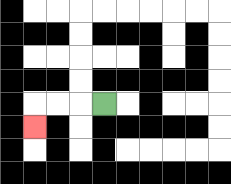{'start': '[4, 4]', 'end': '[1, 5]', 'path_directions': 'L,L,L,D', 'path_coordinates': '[[4, 4], [3, 4], [2, 4], [1, 4], [1, 5]]'}